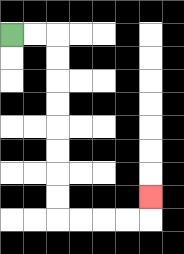{'start': '[0, 1]', 'end': '[6, 8]', 'path_directions': 'R,R,D,D,D,D,D,D,D,D,R,R,R,R,U', 'path_coordinates': '[[0, 1], [1, 1], [2, 1], [2, 2], [2, 3], [2, 4], [2, 5], [2, 6], [2, 7], [2, 8], [2, 9], [3, 9], [4, 9], [5, 9], [6, 9], [6, 8]]'}